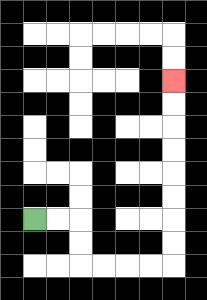{'start': '[1, 9]', 'end': '[7, 3]', 'path_directions': 'R,R,D,D,R,R,R,R,U,U,U,U,U,U,U,U', 'path_coordinates': '[[1, 9], [2, 9], [3, 9], [3, 10], [3, 11], [4, 11], [5, 11], [6, 11], [7, 11], [7, 10], [7, 9], [7, 8], [7, 7], [7, 6], [7, 5], [7, 4], [7, 3]]'}